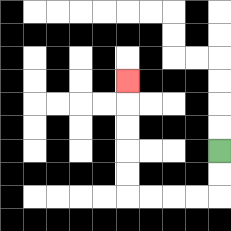{'start': '[9, 6]', 'end': '[5, 3]', 'path_directions': 'D,D,L,L,L,L,U,U,U,U,U', 'path_coordinates': '[[9, 6], [9, 7], [9, 8], [8, 8], [7, 8], [6, 8], [5, 8], [5, 7], [5, 6], [5, 5], [5, 4], [5, 3]]'}